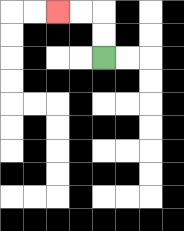{'start': '[4, 2]', 'end': '[2, 0]', 'path_directions': 'U,U,L,L', 'path_coordinates': '[[4, 2], [4, 1], [4, 0], [3, 0], [2, 0]]'}